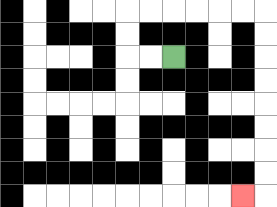{'start': '[7, 2]', 'end': '[10, 8]', 'path_directions': 'L,L,U,U,R,R,R,R,R,R,D,D,D,D,D,D,D,D,L', 'path_coordinates': '[[7, 2], [6, 2], [5, 2], [5, 1], [5, 0], [6, 0], [7, 0], [8, 0], [9, 0], [10, 0], [11, 0], [11, 1], [11, 2], [11, 3], [11, 4], [11, 5], [11, 6], [11, 7], [11, 8], [10, 8]]'}